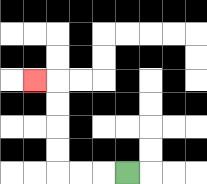{'start': '[5, 7]', 'end': '[1, 3]', 'path_directions': 'L,L,L,U,U,U,U,L', 'path_coordinates': '[[5, 7], [4, 7], [3, 7], [2, 7], [2, 6], [2, 5], [2, 4], [2, 3], [1, 3]]'}